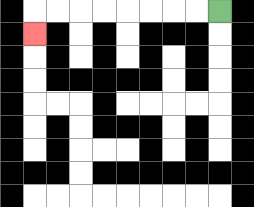{'start': '[9, 0]', 'end': '[1, 1]', 'path_directions': 'L,L,L,L,L,L,L,L,D', 'path_coordinates': '[[9, 0], [8, 0], [7, 0], [6, 0], [5, 0], [4, 0], [3, 0], [2, 0], [1, 0], [1, 1]]'}